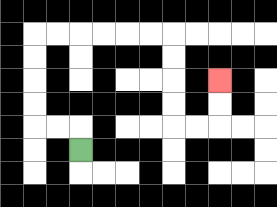{'start': '[3, 6]', 'end': '[9, 3]', 'path_directions': 'U,L,L,U,U,U,U,R,R,R,R,R,R,D,D,D,D,R,R,U,U', 'path_coordinates': '[[3, 6], [3, 5], [2, 5], [1, 5], [1, 4], [1, 3], [1, 2], [1, 1], [2, 1], [3, 1], [4, 1], [5, 1], [6, 1], [7, 1], [7, 2], [7, 3], [7, 4], [7, 5], [8, 5], [9, 5], [9, 4], [9, 3]]'}